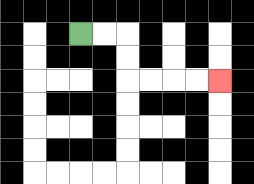{'start': '[3, 1]', 'end': '[9, 3]', 'path_directions': 'R,R,D,D,R,R,R,R', 'path_coordinates': '[[3, 1], [4, 1], [5, 1], [5, 2], [5, 3], [6, 3], [7, 3], [8, 3], [9, 3]]'}